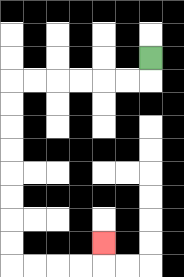{'start': '[6, 2]', 'end': '[4, 10]', 'path_directions': 'D,L,L,L,L,L,L,D,D,D,D,D,D,D,D,R,R,R,R,U', 'path_coordinates': '[[6, 2], [6, 3], [5, 3], [4, 3], [3, 3], [2, 3], [1, 3], [0, 3], [0, 4], [0, 5], [0, 6], [0, 7], [0, 8], [0, 9], [0, 10], [0, 11], [1, 11], [2, 11], [3, 11], [4, 11], [4, 10]]'}